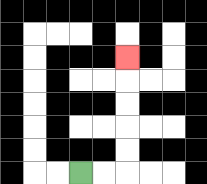{'start': '[3, 7]', 'end': '[5, 2]', 'path_directions': 'R,R,U,U,U,U,U', 'path_coordinates': '[[3, 7], [4, 7], [5, 7], [5, 6], [5, 5], [5, 4], [5, 3], [5, 2]]'}